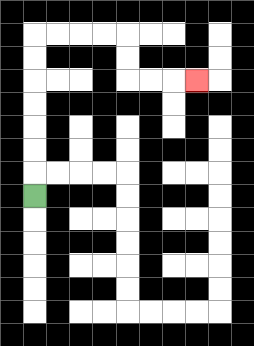{'start': '[1, 8]', 'end': '[8, 3]', 'path_directions': 'U,U,U,U,U,U,U,R,R,R,R,D,D,R,R,R', 'path_coordinates': '[[1, 8], [1, 7], [1, 6], [1, 5], [1, 4], [1, 3], [1, 2], [1, 1], [2, 1], [3, 1], [4, 1], [5, 1], [5, 2], [5, 3], [6, 3], [7, 3], [8, 3]]'}